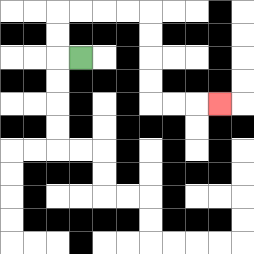{'start': '[3, 2]', 'end': '[9, 4]', 'path_directions': 'L,U,U,R,R,R,R,D,D,D,D,R,R,R', 'path_coordinates': '[[3, 2], [2, 2], [2, 1], [2, 0], [3, 0], [4, 0], [5, 0], [6, 0], [6, 1], [6, 2], [6, 3], [6, 4], [7, 4], [8, 4], [9, 4]]'}